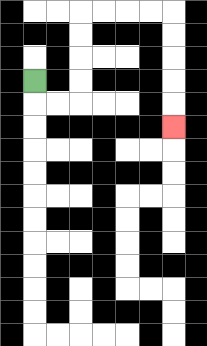{'start': '[1, 3]', 'end': '[7, 5]', 'path_directions': 'D,R,R,U,U,U,U,R,R,R,R,D,D,D,D,D', 'path_coordinates': '[[1, 3], [1, 4], [2, 4], [3, 4], [3, 3], [3, 2], [3, 1], [3, 0], [4, 0], [5, 0], [6, 0], [7, 0], [7, 1], [7, 2], [7, 3], [7, 4], [7, 5]]'}